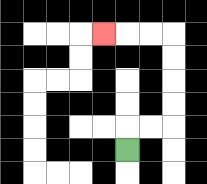{'start': '[5, 6]', 'end': '[4, 1]', 'path_directions': 'U,R,R,U,U,U,U,L,L,L', 'path_coordinates': '[[5, 6], [5, 5], [6, 5], [7, 5], [7, 4], [7, 3], [7, 2], [7, 1], [6, 1], [5, 1], [4, 1]]'}